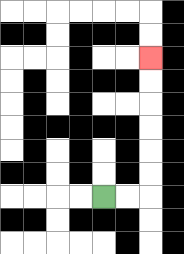{'start': '[4, 8]', 'end': '[6, 2]', 'path_directions': 'R,R,U,U,U,U,U,U', 'path_coordinates': '[[4, 8], [5, 8], [6, 8], [6, 7], [6, 6], [6, 5], [6, 4], [6, 3], [6, 2]]'}